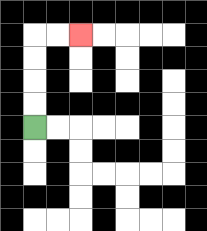{'start': '[1, 5]', 'end': '[3, 1]', 'path_directions': 'U,U,U,U,R,R', 'path_coordinates': '[[1, 5], [1, 4], [1, 3], [1, 2], [1, 1], [2, 1], [3, 1]]'}